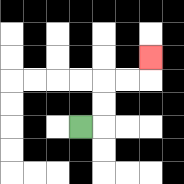{'start': '[3, 5]', 'end': '[6, 2]', 'path_directions': 'R,U,U,R,R,U', 'path_coordinates': '[[3, 5], [4, 5], [4, 4], [4, 3], [5, 3], [6, 3], [6, 2]]'}